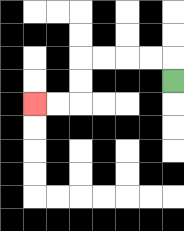{'start': '[7, 3]', 'end': '[1, 4]', 'path_directions': 'U,L,L,L,L,D,D,L,L', 'path_coordinates': '[[7, 3], [7, 2], [6, 2], [5, 2], [4, 2], [3, 2], [3, 3], [3, 4], [2, 4], [1, 4]]'}